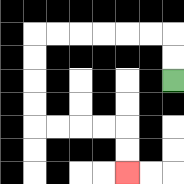{'start': '[7, 3]', 'end': '[5, 7]', 'path_directions': 'U,U,L,L,L,L,L,L,D,D,D,D,R,R,R,R,D,D', 'path_coordinates': '[[7, 3], [7, 2], [7, 1], [6, 1], [5, 1], [4, 1], [3, 1], [2, 1], [1, 1], [1, 2], [1, 3], [1, 4], [1, 5], [2, 5], [3, 5], [4, 5], [5, 5], [5, 6], [5, 7]]'}